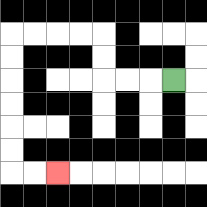{'start': '[7, 3]', 'end': '[2, 7]', 'path_directions': 'L,L,L,U,U,L,L,L,L,D,D,D,D,D,D,R,R', 'path_coordinates': '[[7, 3], [6, 3], [5, 3], [4, 3], [4, 2], [4, 1], [3, 1], [2, 1], [1, 1], [0, 1], [0, 2], [0, 3], [0, 4], [0, 5], [0, 6], [0, 7], [1, 7], [2, 7]]'}